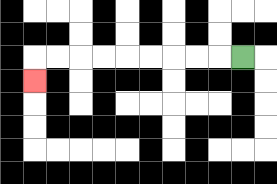{'start': '[10, 2]', 'end': '[1, 3]', 'path_directions': 'L,L,L,L,L,L,L,L,L,D', 'path_coordinates': '[[10, 2], [9, 2], [8, 2], [7, 2], [6, 2], [5, 2], [4, 2], [3, 2], [2, 2], [1, 2], [1, 3]]'}